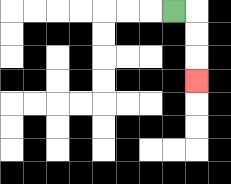{'start': '[7, 0]', 'end': '[8, 3]', 'path_directions': 'R,D,D,D', 'path_coordinates': '[[7, 0], [8, 0], [8, 1], [8, 2], [8, 3]]'}